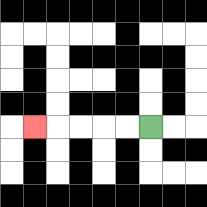{'start': '[6, 5]', 'end': '[1, 5]', 'path_directions': 'L,L,L,L,L', 'path_coordinates': '[[6, 5], [5, 5], [4, 5], [3, 5], [2, 5], [1, 5]]'}